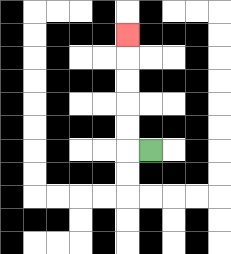{'start': '[6, 6]', 'end': '[5, 1]', 'path_directions': 'L,U,U,U,U,U', 'path_coordinates': '[[6, 6], [5, 6], [5, 5], [5, 4], [5, 3], [5, 2], [5, 1]]'}